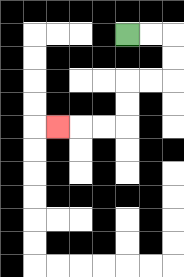{'start': '[5, 1]', 'end': '[2, 5]', 'path_directions': 'R,R,D,D,L,L,D,D,L,L,L', 'path_coordinates': '[[5, 1], [6, 1], [7, 1], [7, 2], [7, 3], [6, 3], [5, 3], [5, 4], [5, 5], [4, 5], [3, 5], [2, 5]]'}